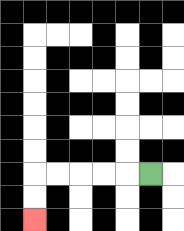{'start': '[6, 7]', 'end': '[1, 9]', 'path_directions': 'L,L,L,L,L,D,D', 'path_coordinates': '[[6, 7], [5, 7], [4, 7], [3, 7], [2, 7], [1, 7], [1, 8], [1, 9]]'}